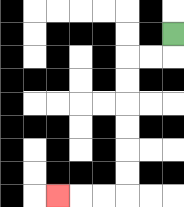{'start': '[7, 1]', 'end': '[2, 8]', 'path_directions': 'D,L,L,D,D,D,D,D,D,L,L,L', 'path_coordinates': '[[7, 1], [7, 2], [6, 2], [5, 2], [5, 3], [5, 4], [5, 5], [5, 6], [5, 7], [5, 8], [4, 8], [3, 8], [2, 8]]'}